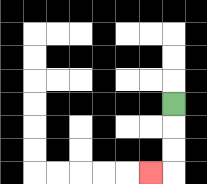{'start': '[7, 4]', 'end': '[6, 7]', 'path_directions': 'D,D,D,L', 'path_coordinates': '[[7, 4], [7, 5], [7, 6], [7, 7], [6, 7]]'}